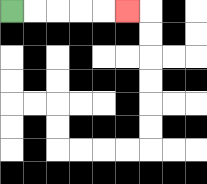{'start': '[0, 0]', 'end': '[5, 0]', 'path_directions': 'R,R,R,R,R', 'path_coordinates': '[[0, 0], [1, 0], [2, 0], [3, 0], [4, 0], [5, 0]]'}